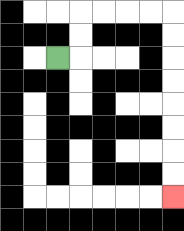{'start': '[2, 2]', 'end': '[7, 8]', 'path_directions': 'R,U,U,R,R,R,R,D,D,D,D,D,D,D,D', 'path_coordinates': '[[2, 2], [3, 2], [3, 1], [3, 0], [4, 0], [5, 0], [6, 0], [7, 0], [7, 1], [7, 2], [7, 3], [7, 4], [7, 5], [7, 6], [7, 7], [7, 8]]'}